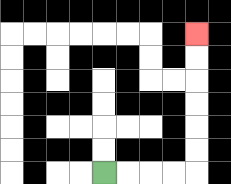{'start': '[4, 7]', 'end': '[8, 1]', 'path_directions': 'R,R,R,R,U,U,U,U,U,U', 'path_coordinates': '[[4, 7], [5, 7], [6, 7], [7, 7], [8, 7], [8, 6], [8, 5], [8, 4], [8, 3], [8, 2], [8, 1]]'}